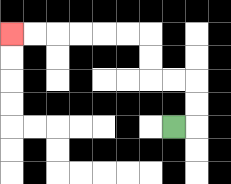{'start': '[7, 5]', 'end': '[0, 1]', 'path_directions': 'R,U,U,L,L,U,U,L,L,L,L,L,L', 'path_coordinates': '[[7, 5], [8, 5], [8, 4], [8, 3], [7, 3], [6, 3], [6, 2], [6, 1], [5, 1], [4, 1], [3, 1], [2, 1], [1, 1], [0, 1]]'}